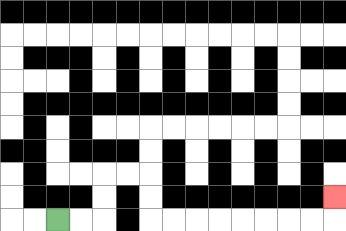{'start': '[2, 9]', 'end': '[14, 8]', 'path_directions': 'R,R,U,U,R,R,D,D,R,R,R,R,R,R,R,R,U', 'path_coordinates': '[[2, 9], [3, 9], [4, 9], [4, 8], [4, 7], [5, 7], [6, 7], [6, 8], [6, 9], [7, 9], [8, 9], [9, 9], [10, 9], [11, 9], [12, 9], [13, 9], [14, 9], [14, 8]]'}